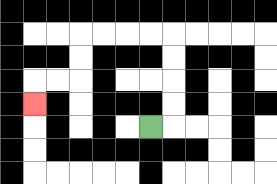{'start': '[6, 5]', 'end': '[1, 4]', 'path_directions': 'R,U,U,U,U,L,L,L,L,D,D,L,L,D', 'path_coordinates': '[[6, 5], [7, 5], [7, 4], [7, 3], [7, 2], [7, 1], [6, 1], [5, 1], [4, 1], [3, 1], [3, 2], [3, 3], [2, 3], [1, 3], [1, 4]]'}